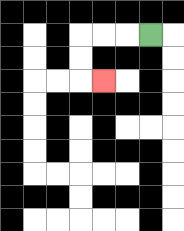{'start': '[6, 1]', 'end': '[4, 3]', 'path_directions': 'L,L,L,D,D,R', 'path_coordinates': '[[6, 1], [5, 1], [4, 1], [3, 1], [3, 2], [3, 3], [4, 3]]'}